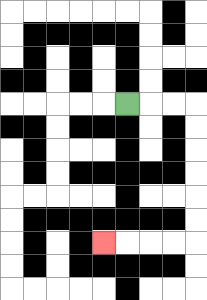{'start': '[5, 4]', 'end': '[4, 10]', 'path_directions': 'R,R,R,D,D,D,D,D,D,L,L,L,L', 'path_coordinates': '[[5, 4], [6, 4], [7, 4], [8, 4], [8, 5], [8, 6], [8, 7], [8, 8], [8, 9], [8, 10], [7, 10], [6, 10], [5, 10], [4, 10]]'}